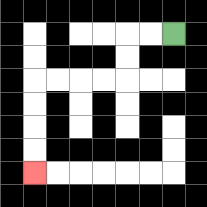{'start': '[7, 1]', 'end': '[1, 7]', 'path_directions': 'L,L,D,D,L,L,L,L,D,D,D,D', 'path_coordinates': '[[7, 1], [6, 1], [5, 1], [5, 2], [5, 3], [4, 3], [3, 3], [2, 3], [1, 3], [1, 4], [1, 5], [1, 6], [1, 7]]'}